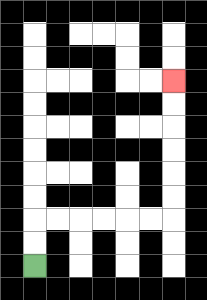{'start': '[1, 11]', 'end': '[7, 3]', 'path_directions': 'U,U,R,R,R,R,R,R,U,U,U,U,U,U', 'path_coordinates': '[[1, 11], [1, 10], [1, 9], [2, 9], [3, 9], [4, 9], [5, 9], [6, 9], [7, 9], [7, 8], [7, 7], [7, 6], [7, 5], [7, 4], [7, 3]]'}